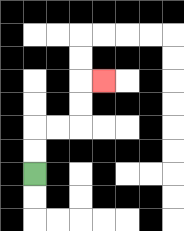{'start': '[1, 7]', 'end': '[4, 3]', 'path_directions': 'U,U,R,R,U,U,R', 'path_coordinates': '[[1, 7], [1, 6], [1, 5], [2, 5], [3, 5], [3, 4], [3, 3], [4, 3]]'}